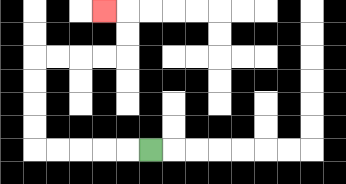{'start': '[6, 6]', 'end': '[4, 0]', 'path_directions': 'L,L,L,L,L,U,U,U,U,R,R,R,R,U,U,L', 'path_coordinates': '[[6, 6], [5, 6], [4, 6], [3, 6], [2, 6], [1, 6], [1, 5], [1, 4], [1, 3], [1, 2], [2, 2], [3, 2], [4, 2], [5, 2], [5, 1], [5, 0], [4, 0]]'}